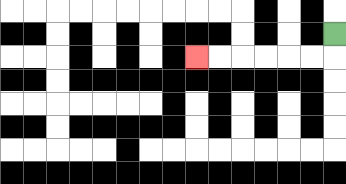{'start': '[14, 1]', 'end': '[8, 2]', 'path_directions': 'D,L,L,L,L,L,L', 'path_coordinates': '[[14, 1], [14, 2], [13, 2], [12, 2], [11, 2], [10, 2], [9, 2], [8, 2]]'}